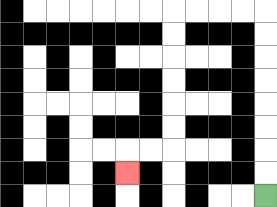{'start': '[11, 8]', 'end': '[5, 7]', 'path_directions': 'U,U,U,U,U,U,U,U,L,L,L,L,D,D,D,D,D,D,L,L,D', 'path_coordinates': '[[11, 8], [11, 7], [11, 6], [11, 5], [11, 4], [11, 3], [11, 2], [11, 1], [11, 0], [10, 0], [9, 0], [8, 0], [7, 0], [7, 1], [7, 2], [7, 3], [7, 4], [7, 5], [7, 6], [6, 6], [5, 6], [5, 7]]'}